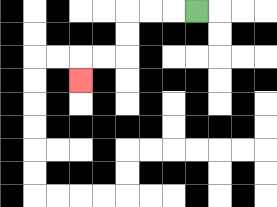{'start': '[8, 0]', 'end': '[3, 3]', 'path_directions': 'L,L,L,D,D,L,L,D', 'path_coordinates': '[[8, 0], [7, 0], [6, 0], [5, 0], [5, 1], [5, 2], [4, 2], [3, 2], [3, 3]]'}